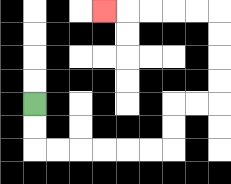{'start': '[1, 4]', 'end': '[4, 0]', 'path_directions': 'D,D,R,R,R,R,R,R,U,U,R,R,U,U,U,U,L,L,L,L,L', 'path_coordinates': '[[1, 4], [1, 5], [1, 6], [2, 6], [3, 6], [4, 6], [5, 6], [6, 6], [7, 6], [7, 5], [7, 4], [8, 4], [9, 4], [9, 3], [9, 2], [9, 1], [9, 0], [8, 0], [7, 0], [6, 0], [5, 0], [4, 0]]'}